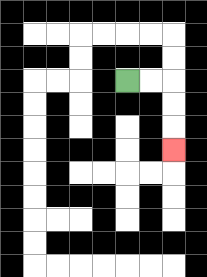{'start': '[5, 3]', 'end': '[7, 6]', 'path_directions': 'R,R,D,D,D', 'path_coordinates': '[[5, 3], [6, 3], [7, 3], [7, 4], [7, 5], [7, 6]]'}